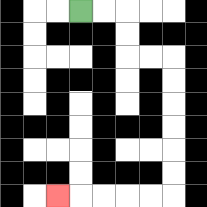{'start': '[3, 0]', 'end': '[2, 8]', 'path_directions': 'R,R,D,D,R,R,D,D,D,D,D,D,L,L,L,L,L', 'path_coordinates': '[[3, 0], [4, 0], [5, 0], [5, 1], [5, 2], [6, 2], [7, 2], [7, 3], [7, 4], [7, 5], [7, 6], [7, 7], [7, 8], [6, 8], [5, 8], [4, 8], [3, 8], [2, 8]]'}